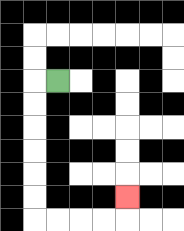{'start': '[2, 3]', 'end': '[5, 8]', 'path_directions': 'L,D,D,D,D,D,D,R,R,R,R,U', 'path_coordinates': '[[2, 3], [1, 3], [1, 4], [1, 5], [1, 6], [1, 7], [1, 8], [1, 9], [2, 9], [3, 9], [4, 9], [5, 9], [5, 8]]'}